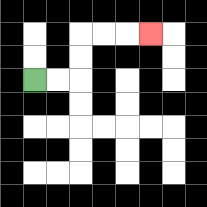{'start': '[1, 3]', 'end': '[6, 1]', 'path_directions': 'R,R,U,U,R,R,R', 'path_coordinates': '[[1, 3], [2, 3], [3, 3], [3, 2], [3, 1], [4, 1], [5, 1], [6, 1]]'}